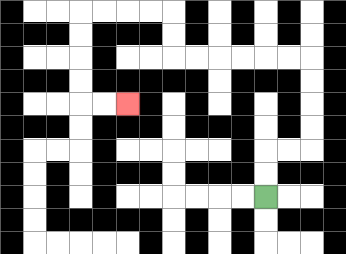{'start': '[11, 8]', 'end': '[5, 4]', 'path_directions': 'U,U,R,R,U,U,U,U,L,L,L,L,L,L,U,U,L,L,L,L,D,D,D,D,R,R', 'path_coordinates': '[[11, 8], [11, 7], [11, 6], [12, 6], [13, 6], [13, 5], [13, 4], [13, 3], [13, 2], [12, 2], [11, 2], [10, 2], [9, 2], [8, 2], [7, 2], [7, 1], [7, 0], [6, 0], [5, 0], [4, 0], [3, 0], [3, 1], [3, 2], [3, 3], [3, 4], [4, 4], [5, 4]]'}